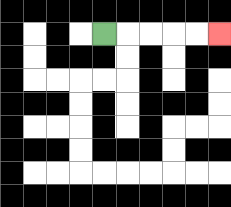{'start': '[4, 1]', 'end': '[9, 1]', 'path_directions': 'R,R,R,R,R', 'path_coordinates': '[[4, 1], [5, 1], [6, 1], [7, 1], [8, 1], [9, 1]]'}